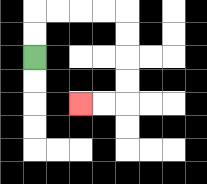{'start': '[1, 2]', 'end': '[3, 4]', 'path_directions': 'U,U,R,R,R,R,D,D,D,D,L,L', 'path_coordinates': '[[1, 2], [1, 1], [1, 0], [2, 0], [3, 0], [4, 0], [5, 0], [5, 1], [5, 2], [5, 3], [5, 4], [4, 4], [3, 4]]'}